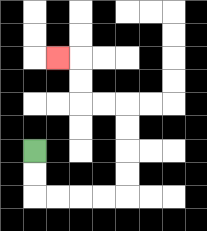{'start': '[1, 6]', 'end': '[2, 2]', 'path_directions': 'D,D,R,R,R,R,U,U,U,U,L,L,U,U,L', 'path_coordinates': '[[1, 6], [1, 7], [1, 8], [2, 8], [3, 8], [4, 8], [5, 8], [5, 7], [5, 6], [5, 5], [5, 4], [4, 4], [3, 4], [3, 3], [3, 2], [2, 2]]'}